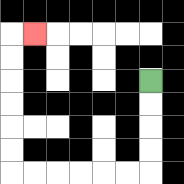{'start': '[6, 3]', 'end': '[1, 1]', 'path_directions': 'D,D,D,D,L,L,L,L,L,L,U,U,U,U,U,U,R', 'path_coordinates': '[[6, 3], [6, 4], [6, 5], [6, 6], [6, 7], [5, 7], [4, 7], [3, 7], [2, 7], [1, 7], [0, 7], [0, 6], [0, 5], [0, 4], [0, 3], [0, 2], [0, 1], [1, 1]]'}